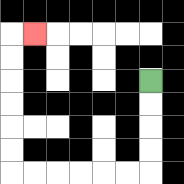{'start': '[6, 3]', 'end': '[1, 1]', 'path_directions': 'D,D,D,D,L,L,L,L,L,L,U,U,U,U,U,U,R', 'path_coordinates': '[[6, 3], [6, 4], [6, 5], [6, 6], [6, 7], [5, 7], [4, 7], [3, 7], [2, 7], [1, 7], [0, 7], [0, 6], [0, 5], [0, 4], [0, 3], [0, 2], [0, 1], [1, 1]]'}